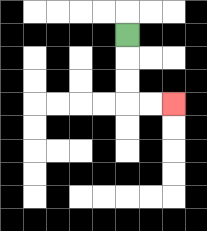{'start': '[5, 1]', 'end': '[7, 4]', 'path_directions': 'D,D,D,R,R', 'path_coordinates': '[[5, 1], [5, 2], [5, 3], [5, 4], [6, 4], [7, 4]]'}